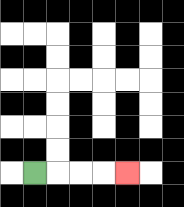{'start': '[1, 7]', 'end': '[5, 7]', 'path_directions': 'R,R,R,R', 'path_coordinates': '[[1, 7], [2, 7], [3, 7], [4, 7], [5, 7]]'}